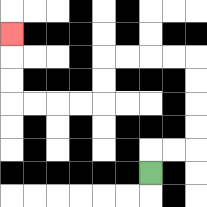{'start': '[6, 7]', 'end': '[0, 1]', 'path_directions': 'U,R,R,U,U,U,U,L,L,L,L,D,D,L,L,L,L,U,U,U', 'path_coordinates': '[[6, 7], [6, 6], [7, 6], [8, 6], [8, 5], [8, 4], [8, 3], [8, 2], [7, 2], [6, 2], [5, 2], [4, 2], [4, 3], [4, 4], [3, 4], [2, 4], [1, 4], [0, 4], [0, 3], [0, 2], [0, 1]]'}